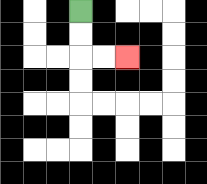{'start': '[3, 0]', 'end': '[5, 2]', 'path_directions': 'D,D,R,R', 'path_coordinates': '[[3, 0], [3, 1], [3, 2], [4, 2], [5, 2]]'}